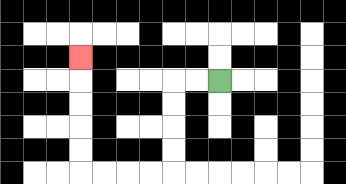{'start': '[9, 3]', 'end': '[3, 2]', 'path_directions': 'L,L,D,D,D,D,L,L,L,L,U,U,U,U,U', 'path_coordinates': '[[9, 3], [8, 3], [7, 3], [7, 4], [7, 5], [7, 6], [7, 7], [6, 7], [5, 7], [4, 7], [3, 7], [3, 6], [3, 5], [3, 4], [3, 3], [3, 2]]'}